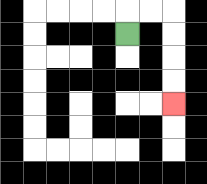{'start': '[5, 1]', 'end': '[7, 4]', 'path_directions': 'U,R,R,D,D,D,D', 'path_coordinates': '[[5, 1], [5, 0], [6, 0], [7, 0], [7, 1], [7, 2], [7, 3], [7, 4]]'}